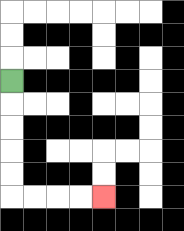{'start': '[0, 3]', 'end': '[4, 8]', 'path_directions': 'D,D,D,D,D,R,R,R,R', 'path_coordinates': '[[0, 3], [0, 4], [0, 5], [0, 6], [0, 7], [0, 8], [1, 8], [2, 8], [3, 8], [4, 8]]'}